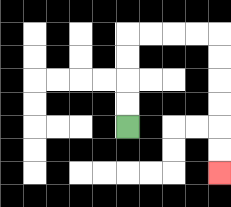{'start': '[5, 5]', 'end': '[9, 7]', 'path_directions': 'U,U,U,U,R,R,R,R,D,D,D,D,D,D', 'path_coordinates': '[[5, 5], [5, 4], [5, 3], [5, 2], [5, 1], [6, 1], [7, 1], [8, 1], [9, 1], [9, 2], [9, 3], [9, 4], [9, 5], [9, 6], [9, 7]]'}